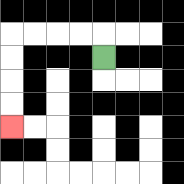{'start': '[4, 2]', 'end': '[0, 5]', 'path_directions': 'U,L,L,L,L,D,D,D,D', 'path_coordinates': '[[4, 2], [4, 1], [3, 1], [2, 1], [1, 1], [0, 1], [0, 2], [0, 3], [0, 4], [0, 5]]'}